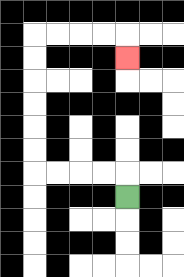{'start': '[5, 8]', 'end': '[5, 2]', 'path_directions': 'U,L,L,L,L,U,U,U,U,U,U,R,R,R,R,D', 'path_coordinates': '[[5, 8], [5, 7], [4, 7], [3, 7], [2, 7], [1, 7], [1, 6], [1, 5], [1, 4], [1, 3], [1, 2], [1, 1], [2, 1], [3, 1], [4, 1], [5, 1], [5, 2]]'}